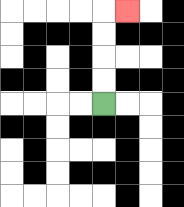{'start': '[4, 4]', 'end': '[5, 0]', 'path_directions': 'U,U,U,U,R', 'path_coordinates': '[[4, 4], [4, 3], [4, 2], [4, 1], [4, 0], [5, 0]]'}